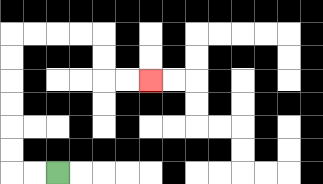{'start': '[2, 7]', 'end': '[6, 3]', 'path_directions': 'L,L,U,U,U,U,U,U,R,R,R,R,D,D,R,R', 'path_coordinates': '[[2, 7], [1, 7], [0, 7], [0, 6], [0, 5], [0, 4], [0, 3], [0, 2], [0, 1], [1, 1], [2, 1], [3, 1], [4, 1], [4, 2], [4, 3], [5, 3], [6, 3]]'}